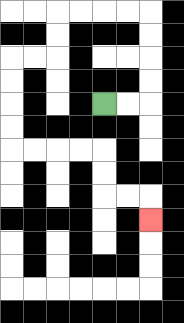{'start': '[4, 4]', 'end': '[6, 9]', 'path_directions': 'R,R,U,U,U,U,L,L,L,L,D,D,L,L,D,D,D,D,R,R,R,R,D,D,R,R,D', 'path_coordinates': '[[4, 4], [5, 4], [6, 4], [6, 3], [6, 2], [6, 1], [6, 0], [5, 0], [4, 0], [3, 0], [2, 0], [2, 1], [2, 2], [1, 2], [0, 2], [0, 3], [0, 4], [0, 5], [0, 6], [1, 6], [2, 6], [3, 6], [4, 6], [4, 7], [4, 8], [5, 8], [6, 8], [6, 9]]'}